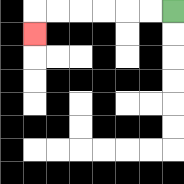{'start': '[7, 0]', 'end': '[1, 1]', 'path_directions': 'L,L,L,L,L,L,D', 'path_coordinates': '[[7, 0], [6, 0], [5, 0], [4, 0], [3, 0], [2, 0], [1, 0], [1, 1]]'}